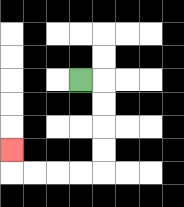{'start': '[3, 3]', 'end': '[0, 6]', 'path_directions': 'R,D,D,D,D,L,L,L,L,U', 'path_coordinates': '[[3, 3], [4, 3], [4, 4], [4, 5], [4, 6], [4, 7], [3, 7], [2, 7], [1, 7], [0, 7], [0, 6]]'}